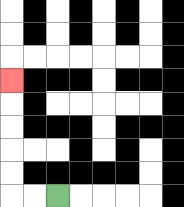{'start': '[2, 8]', 'end': '[0, 3]', 'path_directions': 'L,L,U,U,U,U,U', 'path_coordinates': '[[2, 8], [1, 8], [0, 8], [0, 7], [0, 6], [0, 5], [0, 4], [0, 3]]'}